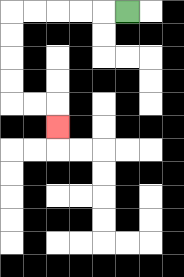{'start': '[5, 0]', 'end': '[2, 5]', 'path_directions': 'L,L,L,L,L,D,D,D,D,R,R,D', 'path_coordinates': '[[5, 0], [4, 0], [3, 0], [2, 0], [1, 0], [0, 0], [0, 1], [0, 2], [0, 3], [0, 4], [1, 4], [2, 4], [2, 5]]'}